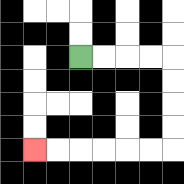{'start': '[3, 2]', 'end': '[1, 6]', 'path_directions': 'R,R,R,R,D,D,D,D,L,L,L,L,L,L', 'path_coordinates': '[[3, 2], [4, 2], [5, 2], [6, 2], [7, 2], [7, 3], [7, 4], [7, 5], [7, 6], [6, 6], [5, 6], [4, 6], [3, 6], [2, 6], [1, 6]]'}